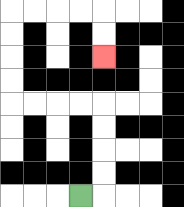{'start': '[3, 8]', 'end': '[4, 2]', 'path_directions': 'R,U,U,U,U,L,L,L,L,U,U,U,U,R,R,R,R,D,D', 'path_coordinates': '[[3, 8], [4, 8], [4, 7], [4, 6], [4, 5], [4, 4], [3, 4], [2, 4], [1, 4], [0, 4], [0, 3], [0, 2], [0, 1], [0, 0], [1, 0], [2, 0], [3, 0], [4, 0], [4, 1], [4, 2]]'}